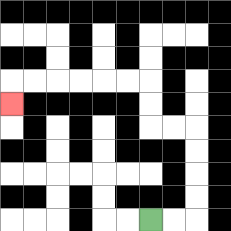{'start': '[6, 9]', 'end': '[0, 4]', 'path_directions': 'R,R,U,U,U,U,L,L,U,U,L,L,L,L,L,L,D', 'path_coordinates': '[[6, 9], [7, 9], [8, 9], [8, 8], [8, 7], [8, 6], [8, 5], [7, 5], [6, 5], [6, 4], [6, 3], [5, 3], [4, 3], [3, 3], [2, 3], [1, 3], [0, 3], [0, 4]]'}